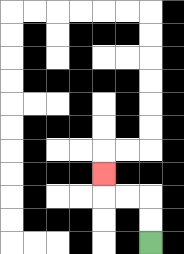{'start': '[6, 10]', 'end': '[4, 7]', 'path_directions': 'U,U,L,L,U', 'path_coordinates': '[[6, 10], [6, 9], [6, 8], [5, 8], [4, 8], [4, 7]]'}